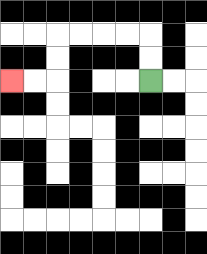{'start': '[6, 3]', 'end': '[0, 3]', 'path_directions': 'U,U,L,L,L,L,D,D,L,L', 'path_coordinates': '[[6, 3], [6, 2], [6, 1], [5, 1], [4, 1], [3, 1], [2, 1], [2, 2], [2, 3], [1, 3], [0, 3]]'}